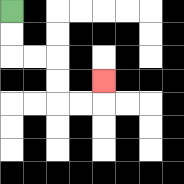{'start': '[0, 0]', 'end': '[4, 3]', 'path_directions': 'D,D,R,R,D,D,R,R,U', 'path_coordinates': '[[0, 0], [0, 1], [0, 2], [1, 2], [2, 2], [2, 3], [2, 4], [3, 4], [4, 4], [4, 3]]'}